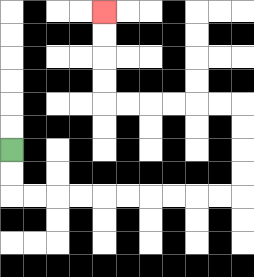{'start': '[0, 6]', 'end': '[4, 0]', 'path_directions': 'D,D,R,R,R,R,R,R,R,R,R,R,U,U,U,U,L,L,L,L,L,L,U,U,U,U', 'path_coordinates': '[[0, 6], [0, 7], [0, 8], [1, 8], [2, 8], [3, 8], [4, 8], [5, 8], [6, 8], [7, 8], [8, 8], [9, 8], [10, 8], [10, 7], [10, 6], [10, 5], [10, 4], [9, 4], [8, 4], [7, 4], [6, 4], [5, 4], [4, 4], [4, 3], [4, 2], [4, 1], [4, 0]]'}